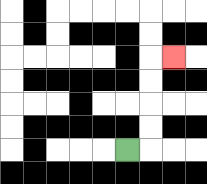{'start': '[5, 6]', 'end': '[7, 2]', 'path_directions': 'R,U,U,U,U,R', 'path_coordinates': '[[5, 6], [6, 6], [6, 5], [6, 4], [6, 3], [6, 2], [7, 2]]'}